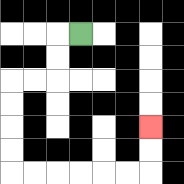{'start': '[3, 1]', 'end': '[6, 5]', 'path_directions': 'L,D,D,L,L,D,D,D,D,R,R,R,R,R,R,U,U', 'path_coordinates': '[[3, 1], [2, 1], [2, 2], [2, 3], [1, 3], [0, 3], [0, 4], [0, 5], [0, 6], [0, 7], [1, 7], [2, 7], [3, 7], [4, 7], [5, 7], [6, 7], [6, 6], [6, 5]]'}